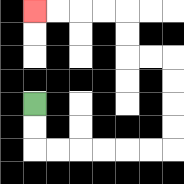{'start': '[1, 4]', 'end': '[1, 0]', 'path_directions': 'D,D,R,R,R,R,R,R,U,U,U,U,L,L,U,U,L,L,L,L', 'path_coordinates': '[[1, 4], [1, 5], [1, 6], [2, 6], [3, 6], [4, 6], [5, 6], [6, 6], [7, 6], [7, 5], [7, 4], [7, 3], [7, 2], [6, 2], [5, 2], [5, 1], [5, 0], [4, 0], [3, 0], [2, 0], [1, 0]]'}